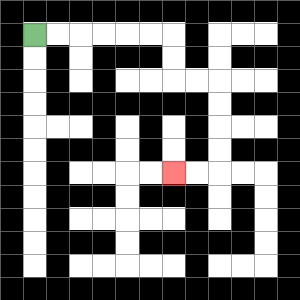{'start': '[1, 1]', 'end': '[7, 7]', 'path_directions': 'R,R,R,R,R,R,D,D,R,R,D,D,D,D,L,L', 'path_coordinates': '[[1, 1], [2, 1], [3, 1], [4, 1], [5, 1], [6, 1], [7, 1], [7, 2], [7, 3], [8, 3], [9, 3], [9, 4], [9, 5], [9, 6], [9, 7], [8, 7], [7, 7]]'}